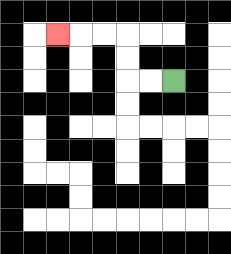{'start': '[7, 3]', 'end': '[2, 1]', 'path_directions': 'L,L,U,U,L,L,L', 'path_coordinates': '[[7, 3], [6, 3], [5, 3], [5, 2], [5, 1], [4, 1], [3, 1], [2, 1]]'}